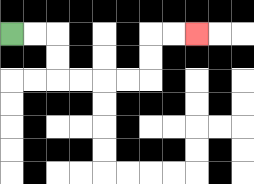{'start': '[0, 1]', 'end': '[8, 1]', 'path_directions': 'R,R,D,D,R,R,R,R,U,U,R,R', 'path_coordinates': '[[0, 1], [1, 1], [2, 1], [2, 2], [2, 3], [3, 3], [4, 3], [5, 3], [6, 3], [6, 2], [6, 1], [7, 1], [8, 1]]'}